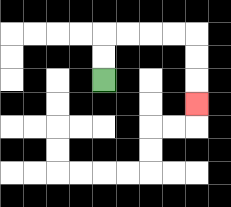{'start': '[4, 3]', 'end': '[8, 4]', 'path_directions': 'U,U,R,R,R,R,D,D,D', 'path_coordinates': '[[4, 3], [4, 2], [4, 1], [5, 1], [6, 1], [7, 1], [8, 1], [8, 2], [8, 3], [8, 4]]'}